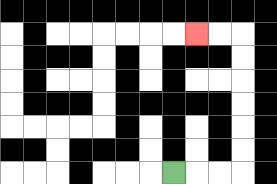{'start': '[7, 7]', 'end': '[8, 1]', 'path_directions': 'R,R,R,U,U,U,U,U,U,L,L', 'path_coordinates': '[[7, 7], [8, 7], [9, 7], [10, 7], [10, 6], [10, 5], [10, 4], [10, 3], [10, 2], [10, 1], [9, 1], [8, 1]]'}